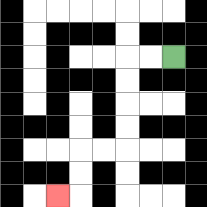{'start': '[7, 2]', 'end': '[2, 8]', 'path_directions': 'L,L,D,D,D,D,L,L,D,D,L', 'path_coordinates': '[[7, 2], [6, 2], [5, 2], [5, 3], [5, 4], [5, 5], [5, 6], [4, 6], [3, 6], [3, 7], [3, 8], [2, 8]]'}